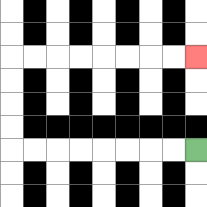{'start': '[8, 6]', 'end': '[8, 2]', 'path_directions': 'L,L,L,L,L,L,L,L,U,U,U,U,R,R,R,R,R,R,R,R', 'path_coordinates': '[[8, 6], [7, 6], [6, 6], [5, 6], [4, 6], [3, 6], [2, 6], [1, 6], [0, 6], [0, 5], [0, 4], [0, 3], [0, 2], [1, 2], [2, 2], [3, 2], [4, 2], [5, 2], [6, 2], [7, 2], [8, 2]]'}